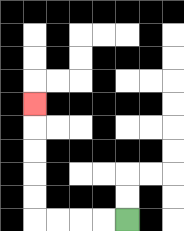{'start': '[5, 9]', 'end': '[1, 4]', 'path_directions': 'L,L,L,L,U,U,U,U,U', 'path_coordinates': '[[5, 9], [4, 9], [3, 9], [2, 9], [1, 9], [1, 8], [1, 7], [1, 6], [1, 5], [1, 4]]'}